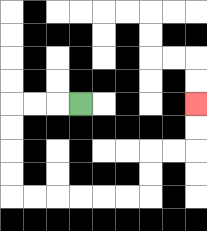{'start': '[3, 4]', 'end': '[8, 4]', 'path_directions': 'L,L,L,D,D,D,D,R,R,R,R,R,R,U,U,R,R,U,U', 'path_coordinates': '[[3, 4], [2, 4], [1, 4], [0, 4], [0, 5], [0, 6], [0, 7], [0, 8], [1, 8], [2, 8], [3, 8], [4, 8], [5, 8], [6, 8], [6, 7], [6, 6], [7, 6], [8, 6], [8, 5], [8, 4]]'}